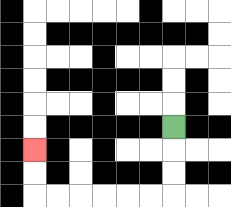{'start': '[7, 5]', 'end': '[1, 6]', 'path_directions': 'D,D,D,L,L,L,L,L,L,U,U', 'path_coordinates': '[[7, 5], [7, 6], [7, 7], [7, 8], [6, 8], [5, 8], [4, 8], [3, 8], [2, 8], [1, 8], [1, 7], [1, 6]]'}